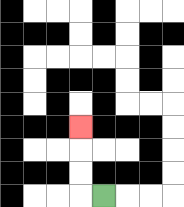{'start': '[4, 8]', 'end': '[3, 5]', 'path_directions': 'L,U,U,U', 'path_coordinates': '[[4, 8], [3, 8], [3, 7], [3, 6], [3, 5]]'}